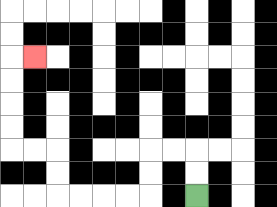{'start': '[8, 8]', 'end': '[1, 2]', 'path_directions': 'U,U,L,L,D,D,L,L,L,L,U,U,L,L,U,U,U,U,R', 'path_coordinates': '[[8, 8], [8, 7], [8, 6], [7, 6], [6, 6], [6, 7], [6, 8], [5, 8], [4, 8], [3, 8], [2, 8], [2, 7], [2, 6], [1, 6], [0, 6], [0, 5], [0, 4], [0, 3], [0, 2], [1, 2]]'}